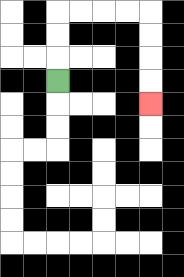{'start': '[2, 3]', 'end': '[6, 4]', 'path_directions': 'U,U,U,R,R,R,R,D,D,D,D', 'path_coordinates': '[[2, 3], [2, 2], [2, 1], [2, 0], [3, 0], [4, 0], [5, 0], [6, 0], [6, 1], [6, 2], [6, 3], [6, 4]]'}